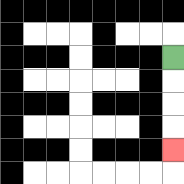{'start': '[7, 2]', 'end': '[7, 6]', 'path_directions': 'D,D,D,D', 'path_coordinates': '[[7, 2], [7, 3], [7, 4], [7, 5], [7, 6]]'}